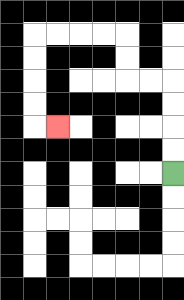{'start': '[7, 7]', 'end': '[2, 5]', 'path_directions': 'U,U,U,U,L,L,U,U,L,L,L,L,D,D,D,D,R', 'path_coordinates': '[[7, 7], [7, 6], [7, 5], [7, 4], [7, 3], [6, 3], [5, 3], [5, 2], [5, 1], [4, 1], [3, 1], [2, 1], [1, 1], [1, 2], [1, 3], [1, 4], [1, 5], [2, 5]]'}